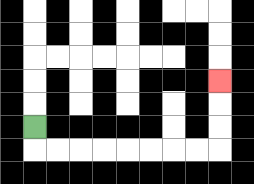{'start': '[1, 5]', 'end': '[9, 3]', 'path_directions': 'D,R,R,R,R,R,R,R,R,U,U,U', 'path_coordinates': '[[1, 5], [1, 6], [2, 6], [3, 6], [4, 6], [5, 6], [6, 6], [7, 6], [8, 6], [9, 6], [9, 5], [9, 4], [9, 3]]'}